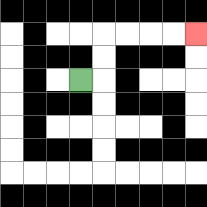{'start': '[3, 3]', 'end': '[8, 1]', 'path_directions': 'R,U,U,R,R,R,R', 'path_coordinates': '[[3, 3], [4, 3], [4, 2], [4, 1], [5, 1], [6, 1], [7, 1], [8, 1]]'}